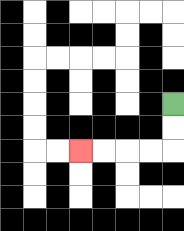{'start': '[7, 4]', 'end': '[3, 6]', 'path_directions': 'D,D,L,L,L,L', 'path_coordinates': '[[7, 4], [7, 5], [7, 6], [6, 6], [5, 6], [4, 6], [3, 6]]'}